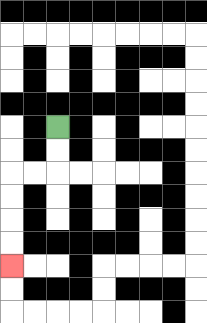{'start': '[2, 5]', 'end': '[0, 11]', 'path_directions': 'D,D,L,L,D,D,D,D', 'path_coordinates': '[[2, 5], [2, 6], [2, 7], [1, 7], [0, 7], [0, 8], [0, 9], [0, 10], [0, 11]]'}